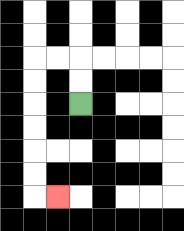{'start': '[3, 4]', 'end': '[2, 8]', 'path_directions': 'U,U,L,L,D,D,D,D,D,D,R', 'path_coordinates': '[[3, 4], [3, 3], [3, 2], [2, 2], [1, 2], [1, 3], [1, 4], [1, 5], [1, 6], [1, 7], [1, 8], [2, 8]]'}